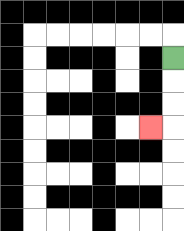{'start': '[7, 2]', 'end': '[6, 5]', 'path_directions': 'D,D,D,L', 'path_coordinates': '[[7, 2], [7, 3], [7, 4], [7, 5], [6, 5]]'}